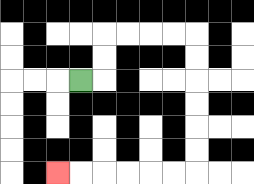{'start': '[3, 3]', 'end': '[2, 7]', 'path_directions': 'R,U,U,R,R,R,R,D,D,D,D,D,D,L,L,L,L,L,L', 'path_coordinates': '[[3, 3], [4, 3], [4, 2], [4, 1], [5, 1], [6, 1], [7, 1], [8, 1], [8, 2], [8, 3], [8, 4], [8, 5], [8, 6], [8, 7], [7, 7], [6, 7], [5, 7], [4, 7], [3, 7], [2, 7]]'}